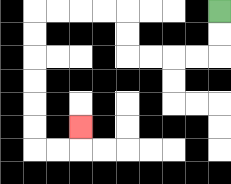{'start': '[9, 0]', 'end': '[3, 5]', 'path_directions': 'D,D,L,L,L,L,U,U,L,L,L,L,D,D,D,D,D,D,R,R,U', 'path_coordinates': '[[9, 0], [9, 1], [9, 2], [8, 2], [7, 2], [6, 2], [5, 2], [5, 1], [5, 0], [4, 0], [3, 0], [2, 0], [1, 0], [1, 1], [1, 2], [1, 3], [1, 4], [1, 5], [1, 6], [2, 6], [3, 6], [3, 5]]'}